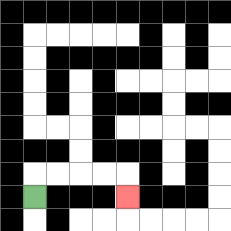{'start': '[1, 8]', 'end': '[5, 8]', 'path_directions': 'U,R,R,R,R,D', 'path_coordinates': '[[1, 8], [1, 7], [2, 7], [3, 7], [4, 7], [5, 7], [5, 8]]'}